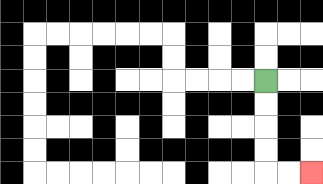{'start': '[11, 3]', 'end': '[13, 7]', 'path_directions': 'D,D,D,D,R,R', 'path_coordinates': '[[11, 3], [11, 4], [11, 5], [11, 6], [11, 7], [12, 7], [13, 7]]'}